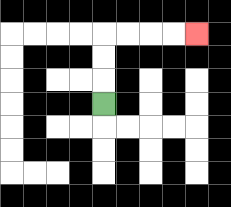{'start': '[4, 4]', 'end': '[8, 1]', 'path_directions': 'U,U,U,R,R,R,R', 'path_coordinates': '[[4, 4], [4, 3], [4, 2], [4, 1], [5, 1], [6, 1], [7, 1], [8, 1]]'}